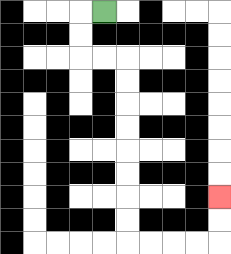{'start': '[4, 0]', 'end': '[9, 8]', 'path_directions': 'L,D,D,R,R,D,D,D,D,D,D,D,D,R,R,R,R,U,U', 'path_coordinates': '[[4, 0], [3, 0], [3, 1], [3, 2], [4, 2], [5, 2], [5, 3], [5, 4], [5, 5], [5, 6], [5, 7], [5, 8], [5, 9], [5, 10], [6, 10], [7, 10], [8, 10], [9, 10], [9, 9], [9, 8]]'}